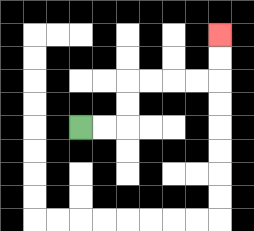{'start': '[3, 5]', 'end': '[9, 1]', 'path_directions': 'R,R,U,U,R,R,R,R,U,U', 'path_coordinates': '[[3, 5], [4, 5], [5, 5], [5, 4], [5, 3], [6, 3], [7, 3], [8, 3], [9, 3], [9, 2], [9, 1]]'}